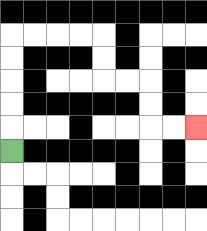{'start': '[0, 6]', 'end': '[8, 5]', 'path_directions': 'U,U,U,U,U,R,R,R,R,D,D,R,R,D,D,R,R', 'path_coordinates': '[[0, 6], [0, 5], [0, 4], [0, 3], [0, 2], [0, 1], [1, 1], [2, 1], [3, 1], [4, 1], [4, 2], [4, 3], [5, 3], [6, 3], [6, 4], [6, 5], [7, 5], [8, 5]]'}